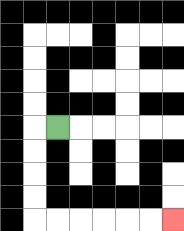{'start': '[2, 5]', 'end': '[7, 9]', 'path_directions': 'L,D,D,D,D,R,R,R,R,R,R', 'path_coordinates': '[[2, 5], [1, 5], [1, 6], [1, 7], [1, 8], [1, 9], [2, 9], [3, 9], [4, 9], [5, 9], [6, 9], [7, 9]]'}